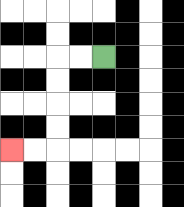{'start': '[4, 2]', 'end': '[0, 6]', 'path_directions': 'L,L,D,D,D,D,L,L', 'path_coordinates': '[[4, 2], [3, 2], [2, 2], [2, 3], [2, 4], [2, 5], [2, 6], [1, 6], [0, 6]]'}